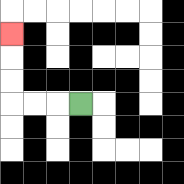{'start': '[3, 4]', 'end': '[0, 1]', 'path_directions': 'L,L,L,U,U,U', 'path_coordinates': '[[3, 4], [2, 4], [1, 4], [0, 4], [0, 3], [0, 2], [0, 1]]'}